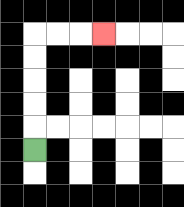{'start': '[1, 6]', 'end': '[4, 1]', 'path_directions': 'U,U,U,U,U,R,R,R', 'path_coordinates': '[[1, 6], [1, 5], [1, 4], [1, 3], [1, 2], [1, 1], [2, 1], [3, 1], [4, 1]]'}